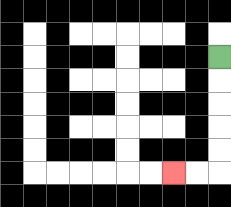{'start': '[9, 2]', 'end': '[7, 7]', 'path_directions': 'D,D,D,D,D,L,L', 'path_coordinates': '[[9, 2], [9, 3], [9, 4], [9, 5], [9, 6], [9, 7], [8, 7], [7, 7]]'}